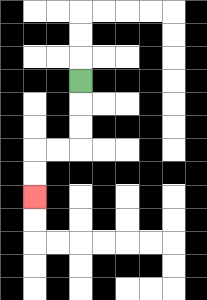{'start': '[3, 3]', 'end': '[1, 8]', 'path_directions': 'D,D,D,L,L,D,D', 'path_coordinates': '[[3, 3], [3, 4], [3, 5], [3, 6], [2, 6], [1, 6], [1, 7], [1, 8]]'}